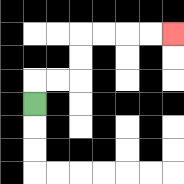{'start': '[1, 4]', 'end': '[7, 1]', 'path_directions': 'U,R,R,U,U,R,R,R,R', 'path_coordinates': '[[1, 4], [1, 3], [2, 3], [3, 3], [3, 2], [3, 1], [4, 1], [5, 1], [6, 1], [7, 1]]'}